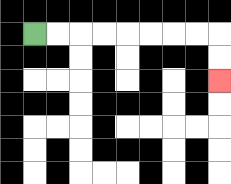{'start': '[1, 1]', 'end': '[9, 3]', 'path_directions': 'R,R,R,R,R,R,R,R,D,D', 'path_coordinates': '[[1, 1], [2, 1], [3, 1], [4, 1], [5, 1], [6, 1], [7, 1], [8, 1], [9, 1], [9, 2], [9, 3]]'}